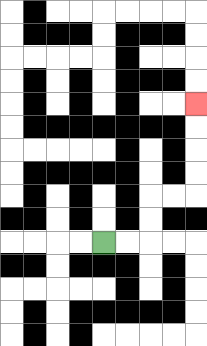{'start': '[4, 10]', 'end': '[8, 4]', 'path_directions': 'R,R,U,U,R,R,U,U,U,U', 'path_coordinates': '[[4, 10], [5, 10], [6, 10], [6, 9], [6, 8], [7, 8], [8, 8], [8, 7], [8, 6], [8, 5], [8, 4]]'}